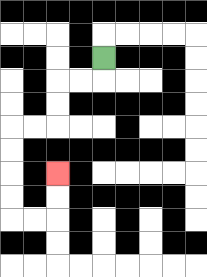{'start': '[4, 2]', 'end': '[2, 7]', 'path_directions': 'D,L,L,D,D,L,L,D,D,D,D,R,R,U,U', 'path_coordinates': '[[4, 2], [4, 3], [3, 3], [2, 3], [2, 4], [2, 5], [1, 5], [0, 5], [0, 6], [0, 7], [0, 8], [0, 9], [1, 9], [2, 9], [2, 8], [2, 7]]'}